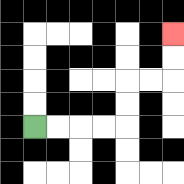{'start': '[1, 5]', 'end': '[7, 1]', 'path_directions': 'R,R,R,R,U,U,R,R,U,U', 'path_coordinates': '[[1, 5], [2, 5], [3, 5], [4, 5], [5, 5], [5, 4], [5, 3], [6, 3], [7, 3], [7, 2], [7, 1]]'}